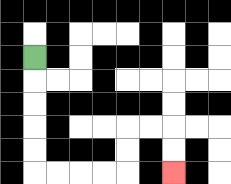{'start': '[1, 2]', 'end': '[7, 7]', 'path_directions': 'D,D,D,D,D,R,R,R,R,U,U,R,R,D,D', 'path_coordinates': '[[1, 2], [1, 3], [1, 4], [1, 5], [1, 6], [1, 7], [2, 7], [3, 7], [4, 7], [5, 7], [5, 6], [5, 5], [6, 5], [7, 5], [7, 6], [7, 7]]'}